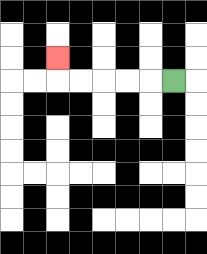{'start': '[7, 3]', 'end': '[2, 2]', 'path_directions': 'L,L,L,L,L,U', 'path_coordinates': '[[7, 3], [6, 3], [5, 3], [4, 3], [3, 3], [2, 3], [2, 2]]'}